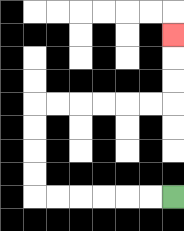{'start': '[7, 8]', 'end': '[7, 1]', 'path_directions': 'L,L,L,L,L,L,U,U,U,U,R,R,R,R,R,R,U,U,U', 'path_coordinates': '[[7, 8], [6, 8], [5, 8], [4, 8], [3, 8], [2, 8], [1, 8], [1, 7], [1, 6], [1, 5], [1, 4], [2, 4], [3, 4], [4, 4], [5, 4], [6, 4], [7, 4], [7, 3], [7, 2], [7, 1]]'}